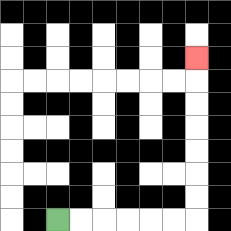{'start': '[2, 9]', 'end': '[8, 2]', 'path_directions': 'R,R,R,R,R,R,U,U,U,U,U,U,U', 'path_coordinates': '[[2, 9], [3, 9], [4, 9], [5, 9], [6, 9], [7, 9], [8, 9], [8, 8], [8, 7], [8, 6], [8, 5], [8, 4], [8, 3], [8, 2]]'}